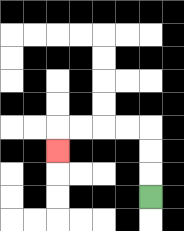{'start': '[6, 8]', 'end': '[2, 6]', 'path_directions': 'U,U,U,L,L,L,L,D', 'path_coordinates': '[[6, 8], [6, 7], [6, 6], [6, 5], [5, 5], [4, 5], [3, 5], [2, 5], [2, 6]]'}